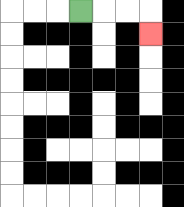{'start': '[3, 0]', 'end': '[6, 1]', 'path_directions': 'R,R,R,D', 'path_coordinates': '[[3, 0], [4, 0], [5, 0], [6, 0], [6, 1]]'}